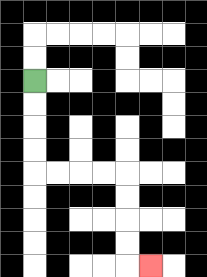{'start': '[1, 3]', 'end': '[6, 11]', 'path_directions': 'D,D,D,D,R,R,R,R,D,D,D,D,R', 'path_coordinates': '[[1, 3], [1, 4], [1, 5], [1, 6], [1, 7], [2, 7], [3, 7], [4, 7], [5, 7], [5, 8], [5, 9], [5, 10], [5, 11], [6, 11]]'}